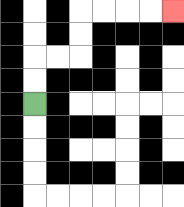{'start': '[1, 4]', 'end': '[7, 0]', 'path_directions': 'U,U,R,R,U,U,R,R,R,R', 'path_coordinates': '[[1, 4], [1, 3], [1, 2], [2, 2], [3, 2], [3, 1], [3, 0], [4, 0], [5, 0], [6, 0], [7, 0]]'}